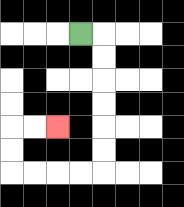{'start': '[3, 1]', 'end': '[2, 5]', 'path_directions': 'R,D,D,D,D,D,D,L,L,L,L,U,U,R,R', 'path_coordinates': '[[3, 1], [4, 1], [4, 2], [4, 3], [4, 4], [4, 5], [4, 6], [4, 7], [3, 7], [2, 7], [1, 7], [0, 7], [0, 6], [0, 5], [1, 5], [2, 5]]'}